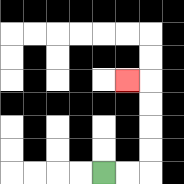{'start': '[4, 7]', 'end': '[5, 3]', 'path_directions': 'R,R,U,U,U,U,L', 'path_coordinates': '[[4, 7], [5, 7], [6, 7], [6, 6], [6, 5], [6, 4], [6, 3], [5, 3]]'}